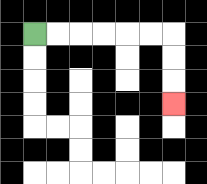{'start': '[1, 1]', 'end': '[7, 4]', 'path_directions': 'R,R,R,R,R,R,D,D,D', 'path_coordinates': '[[1, 1], [2, 1], [3, 1], [4, 1], [5, 1], [6, 1], [7, 1], [7, 2], [7, 3], [7, 4]]'}